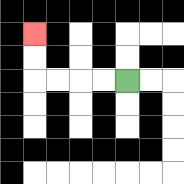{'start': '[5, 3]', 'end': '[1, 1]', 'path_directions': 'L,L,L,L,U,U', 'path_coordinates': '[[5, 3], [4, 3], [3, 3], [2, 3], [1, 3], [1, 2], [1, 1]]'}